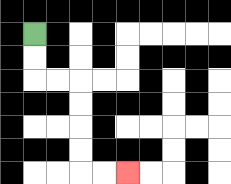{'start': '[1, 1]', 'end': '[5, 7]', 'path_directions': 'D,D,R,R,D,D,D,D,R,R', 'path_coordinates': '[[1, 1], [1, 2], [1, 3], [2, 3], [3, 3], [3, 4], [3, 5], [3, 6], [3, 7], [4, 7], [5, 7]]'}